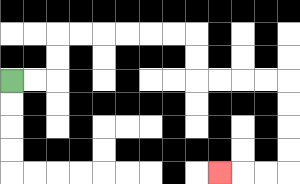{'start': '[0, 3]', 'end': '[9, 7]', 'path_directions': 'R,R,U,U,R,R,R,R,R,R,D,D,R,R,R,R,D,D,D,D,L,L,L', 'path_coordinates': '[[0, 3], [1, 3], [2, 3], [2, 2], [2, 1], [3, 1], [4, 1], [5, 1], [6, 1], [7, 1], [8, 1], [8, 2], [8, 3], [9, 3], [10, 3], [11, 3], [12, 3], [12, 4], [12, 5], [12, 6], [12, 7], [11, 7], [10, 7], [9, 7]]'}